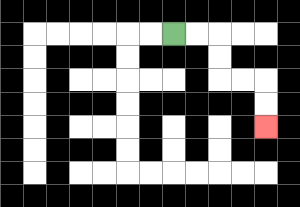{'start': '[7, 1]', 'end': '[11, 5]', 'path_directions': 'R,R,D,D,R,R,D,D', 'path_coordinates': '[[7, 1], [8, 1], [9, 1], [9, 2], [9, 3], [10, 3], [11, 3], [11, 4], [11, 5]]'}